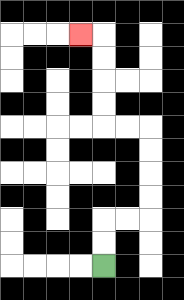{'start': '[4, 11]', 'end': '[3, 1]', 'path_directions': 'U,U,R,R,U,U,U,U,L,L,U,U,U,U,L', 'path_coordinates': '[[4, 11], [4, 10], [4, 9], [5, 9], [6, 9], [6, 8], [6, 7], [6, 6], [6, 5], [5, 5], [4, 5], [4, 4], [4, 3], [4, 2], [4, 1], [3, 1]]'}